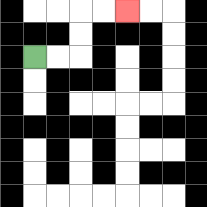{'start': '[1, 2]', 'end': '[5, 0]', 'path_directions': 'R,R,U,U,R,R', 'path_coordinates': '[[1, 2], [2, 2], [3, 2], [3, 1], [3, 0], [4, 0], [5, 0]]'}